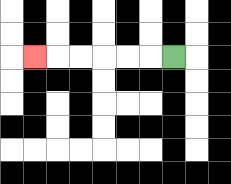{'start': '[7, 2]', 'end': '[1, 2]', 'path_directions': 'L,L,L,L,L,L', 'path_coordinates': '[[7, 2], [6, 2], [5, 2], [4, 2], [3, 2], [2, 2], [1, 2]]'}